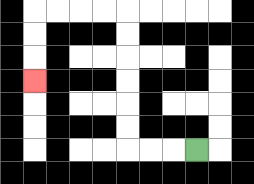{'start': '[8, 6]', 'end': '[1, 3]', 'path_directions': 'L,L,L,U,U,U,U,U,U,L,L,L,L,D,D,D', 'path_coordinates': '[[8, 6], [7, 6], [6, 6], [5, 6], [5, 5], [5, 4], [5, 3], [5, 2], [5, 1], [5, 0], [4, 0], [3, 0], [2, 0], [1, 0], [1, 1], [1, 2], [1, 3]]'}